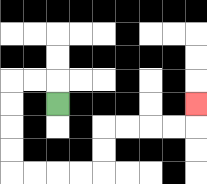{'start': '[2, 4]', 'end': '[8, 4]', 'path_directions': 'U,L,L,D,D,D,D,R,R,R,R,U,U,R,R,R,R,U', 'path_coordinates': '[[2, 4], [2, 3], [1, 3], [0, 3], [0, 4], [0, 5], [0, 6], [0, 7], [1, 7], [2, 7], [3, 7], [4, 7], [4, 6], [4, 5], [5, 5], [6, 5], [7, 5], [8, 5], [8, 4]]'}